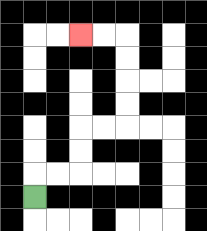{'start': '[1, 8]', 'end': '[3, 1]', 'path_directions': 'U,R,R,U,U,R,R,U,U,U,U,L,L', 'path_coordinates': '[[1, 8], [1, 7], [2, 7], [3, 7], [3, 6], [3, 5], [4, 5], [5, 5], [5, 4], [5, 3], [5, 2], [5, 1], [4, 1], [3, 1]]'}